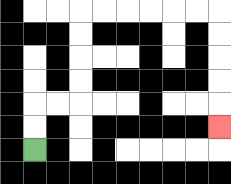{'start': '[1, 6]', 'end': '[9, 5]', 'path_directions': 'U,U,R,R,U,U,U,U,R,R,R,R,R,R,D,D,D,D,D', 'path_coordinates': '[[1, 6], [1, 5], [1, 4], [2, 4], [3, 4], [3, 3], [3, 2], [3, 1], [3, 0], [4, 0], [5, 0], [6, 0], [7, 0], [8, 0], [9, 0], [9, 1], [9, 2], [9, 3], [9, 4], [9, 5]]'}